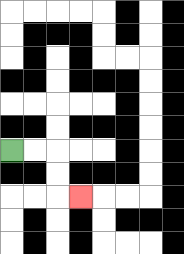{'start': '[0, 6]', 'end': '[3, 8]', 'path_directions': 'R,R,D,D,R', 'path_coordinates': '[[0, 6], [1, 6], [2, 6], [2, 7], [2, 8], [3, 8]]'}